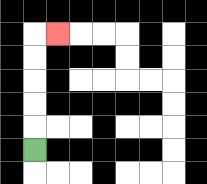{'start': '[1, 6]', 'end': '[2, 1]', 'path_directions': 'U,U,U,U,U,R', 'path_coordinates': '[[1, 6], [1, 5], [1, 4], [1, 3], [1, 2], [1, 1], [2, 1]]'}